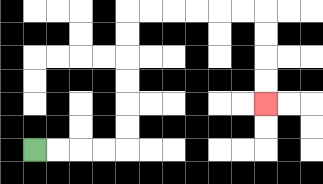{'start': '[1, 6]', 'end': '[11, 4]', 'path_directions': 'R,R,R,R,U,U,U,U,U,U,R,R,R,R,R,R,D,D,D,D', 'path_coordinates': '[[1, 6], [2, 6], [3, 6], [4, 6], [5, 6], [5, 5], [5, 4], [5, 3], [5, 2], [5, 1], [5, 0], [6, 0], [7, 0], [8, 0], [9, 0], [10, 0], [11, 0], [11, 1], [11, 2], [11, 3], [11, 4]]'}